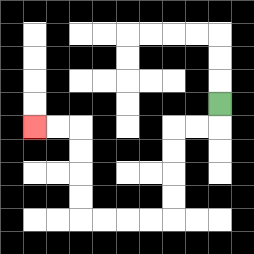{'start': '[9, 4]', 'end': '[1, 5]', 'path_directions': 'D,L,L,D,D,D,D,L,L,L,L,U,U,U,U,L,L', 'path_coordinates': '[[9, 4], [9, 5], [8, 5], [7, 5], [7, 6], [7, 7], [7, 8], [7, 9], [6, 9], [5, 9], [4, 9], [3, 9], [3, 8], [3, 7], [3, 6], [3, 5], [2, 5], [1, 5]]'}